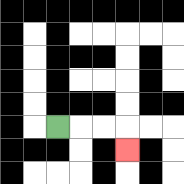{'start': '[2, 5]', 'end': '[5, 6]', 'path_directions': 'R,R,R,D', 'path_coordinates': '[[2, 5], [3, 5], [4, 5], [5, 5], [5, 6]]'}